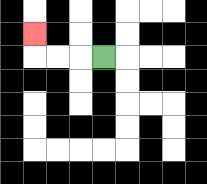{'start': '[4, 2]', 'end': '[1, 1]', 'path_directions': 'L,L,L,U', 'path_coordinates': '[[4, 2], [3, 2], [2, 2], [1, 2], [1, 1]]'}